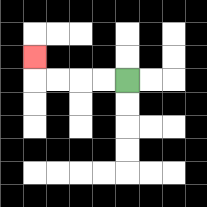{'start': '[5, 3]', 'end': '[1, 2]', 'path_directions': 'L,L,L,L,U', 'path_coordinates': '[[5, 3], [4, 3], [3, 3], [2, 3], [1, 3], [1, 2]]'}